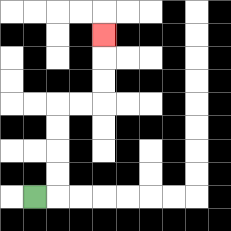{'start': '[1, 8]', 'end': '[4, 1]', 'path_directions': 'R,U,U,U,U,R,R,U,U,U', 'path_coordinates': '[[1, 8], [2, 8], [2, 7], [2, 6], [2, 5], [2, 4], [3, 4], [4, 4], [4, 3], [4, 2], [4, 1]]'}